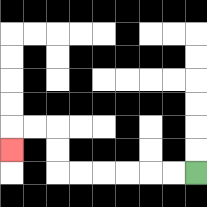{'start': '[8, 7]', 'end': '[0, 6]', 'path_directions': 'L,L,L,L,L,L,U,U,L,L,D', 'path_coordinates': '[[8, 7], [7, 7], [6, 7], [5, 7], [4, 7], [3, 7], [2, 7], [2, 6], [2, 5], [1, 5], [0, 5], [0, 6]]'}